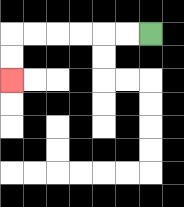{'start': '[6, 1]', 'end': '[0, 3]', 'path_directions': 'L,L,L,L,L,L,D,D', 'path_coordinates': '[[6, 1], [5, 1], [4, 1], [3, 1], [2, 1], [1, 1], [0, 1], [0, 2], [0, 3]]'}